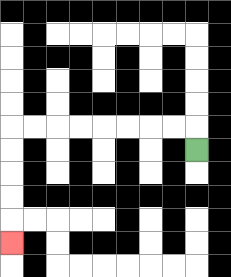{'start': '[8, 6]', 'end': '[0, 10]', 'path_directions': 'U,L,L,L,L,L,L,L,L,D,D,D,D,D', 'path_coordinates': '[[8, 6], [8, 5], [7, 5], [6, 5], [5, 5], [4, 5], [3, 5], [2, 5], [1, 5], [0, 5], [0, 6], [0, 7], [0, 8], [0, 9], [0, 10]]'}